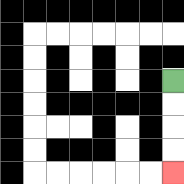{'start': '[7, 3]', 'end': '[7, 7]', 'path_directions': 'D,D,D,D', 'path_coordinates': '[[7, 3], [7, 4], [7, 5], [7, 6], [7, 7]]'}